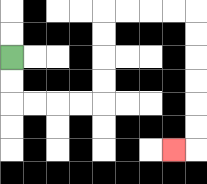{'start': '[0, 2]', 'end': '[7, 6]', 'path_directions': 'D,D,R,R,R,R,U,U,U,U,R,R,R,R,D,D,D,D,D,D,L', 'path_coordinates': '[[0, 2], [0, 3], [0, 4], [1, 4], [2, 4], [3, 4], [4, 4], [4, 3], [4, 2], [4, 1], [4, 0], [5, 0], [6, 0], [7, 0], [8, 0], [8, 1], [8, 2], [8, 3], [8, 4], [8, 5], [8, 6], [7, 6]]'}